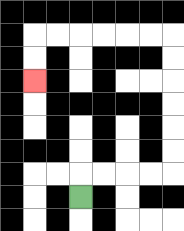{'start': '[3, 8]', 'end': '[1, 3]', 'path_directions': 'U,R,R,R,R,U,U,U,U,U,U,L,L,L,L,L,L,D,D', 'path_coordinates': '[[3, 8], [3, 7], [4, 7], [5, 7], [6, 7], [7, 7], [7, 6], [7, 5], [7, 4], [7, 3], [7, 2], [7, 1], [6, 1], [5, 1], [4, 1], [3, 1], [2, 1], [1, 1], [1, 2], [1, 3]]'}